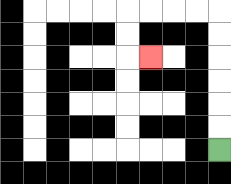{'start': '[9, 6]', 'end': '[6, 2]', 'path_directions': 'U,U,U,U,U,U,L,L,L,L,D,D,R', 'path_coordinates': '[[9, 6], [9, 5], [9, 4], [9, 3], [9, 2], [9, 1], [9, 0], [8, 0], [7, 0], [6, 0], [5, 0], [5, 1], [5, 2], [6, 2]]'}